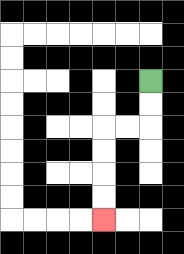{'start': '[6, 3]', 'end': '[4, 9]', 'path_directions': 'D,D,L,L,D,D,D,D', 'path_coordinates': '[[6, 3], [6, 4], [6, 5], [5, 5], [4, 5], [4, 6], [4, 7], [4, 8], [4, 9]]'}